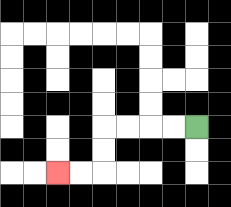{'start': '[8, 5]', 'end': '[2, 7]', 'path_directions': 'L,L,L,L,D,D,L,L', 'path_coordinates': '[[8, 5], [7, 5], [6, 5], [5, 5], [4, 5], [4, 6], [4, 7], [3, 7], [2, 7]]'}